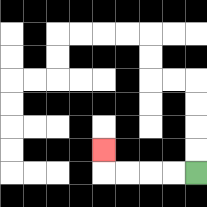{'start': '[8, 7]', 'end': '[4, 6]', 'path_directions': 'L,L,L,L,U', 'path_coordinates': '[[8, 7], [7, 7], [6, 7], [5, 7], [4, 7], [4, 6]]'}